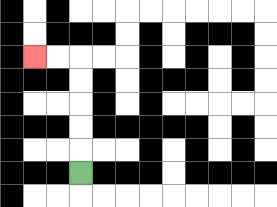{'start': '[3, 7]', 'end': '[1, 2]', 'path_directions': 'U,U,U,U,U,L,L', 'path_coordinates': '[[3, 7], [3, 6], [3, 5], [3, 4], [3, 3], [3, 2], [2, 2], [1, 2]]'}